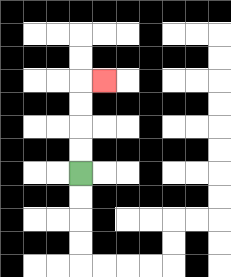{'start': '[3, 7]', 'end': '[4, 3]', 'path_directions': 'U,U,U,U,R', 'path_coordinates': '[[3, 7], [3, 6], [3, 5], [3, 4], [3, 3], [4, 3]]'}